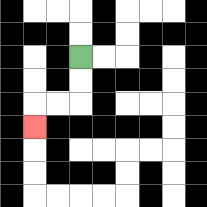{'start': '[3, 2]', 'end': '[1, 5]', 'path_directions': 'D,D,L,L,D', 'path_coordinates': '[[3, 2], [3, 3], [3, 4], [2, 4], [1, 4], [1, 5]]'}